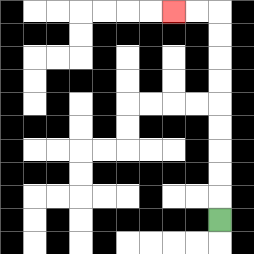{'start': '[9, 9]', 'end': '[7, 0]', 'path_directions': 'U,U,U,U,U,U,U,U,U,L,L', 'path_coordinates': '[[9, 9], [9, 8], [9, 7], [9, 6], [9, 5], [9, 4], [9, 3], [9, 2], [9, 1], [9, 0], [8, 0], [7, 0]]'}